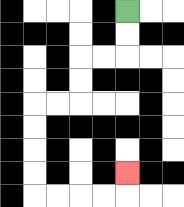{'start': '[5, 0]', 'end': '[5, 7]', 'path_directions': 'D,D,L,L,D,D,L,L,D,D,D,D,R,R,R,R,U', 'path_coordinates': '[[5, 0], [5, 1], [5, 2], [4, 2], [3, 2], [3, 3], [3, 4], [2, 4], [1, 4], [1, 5], [1, 6], [1, 7], [1, 8], [2, 8], [3, 8], [4, 8], [5, 8], [5, 7]]'}